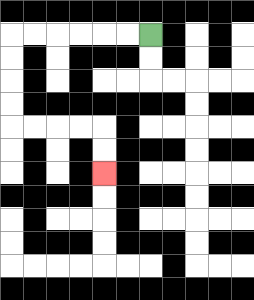{'start': '[6, 1]', 'end': '[4, 7]', 'path_directions': 'L,L,L,L,L,L,D,D,D,D,R,R,R,R,D,D', 'path_coordinates': '[[6, 1], [5, 1], [4, 1], [3, 1], [2, 1], [1, 1], [0, 1], [0, 2], [0, 3], [0, 4], [0, 5], [1, 5], [2, 5], [3, 5], [4, 5], [4, 6], [4, 7]]'}